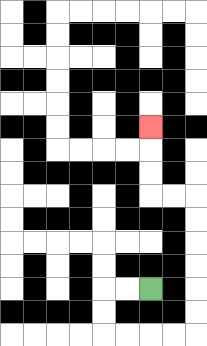{'start': '[6, 12]', 'end': '[6, 5]', 'path_directions': 'L,L,D,D,R,R,R,R,U,U,U,U,U,U,L,L,U,U,U', 'path_coordinates': '[[6, 12], [5, 12], [4, 12], [4, 13], [4, 14], [5, 14], [6, 14], [7, 14], [8, 14], [8, 13], [8, 12], [8, 11], [8, 10], [8, 9], [8, 8], [7, 8], [6, 8], [6, 7], [6, 6], [6, 5]]'}